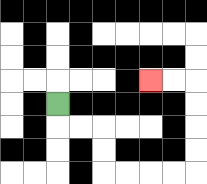{'start': '[2, 4]', 'end': '[6, 3]', 'path_directions': 'D,R,R,D,D,R,R,R,R,U,U,U,U,L,L', 'path_coordinates': '[[2, 4], [2, 5], [3, 5], [4, 5], [4, 6], [4, 7], [5, 7], [6, 7], [7, 7], [8, 7], [8, 6], [8, 5], [8, 4], [8, 3], [7, 3], [6, 3]]'}